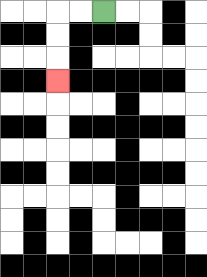{'start': '[4, 0]', 'end': '[2, 3]', 'path_directions': 'L,L,D,D,D', 'path_coordinates': '[[4, 0], [3, 0], [2, 0], [2, 1], [2, 2], [2, 3]]'}